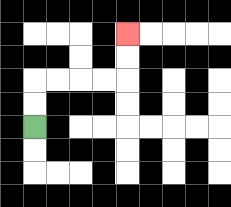{'start': '[1, 5]', 'end': '[5, 1]', 'path_directions': 'U,U,R,R,R,R,U,U', 'path_coordinates': '[[1, 5], [1, 4], [1, 3], [2, 3], [3, 3], [4, 3], [5, 3], [5, 2], [5, 1]]'}